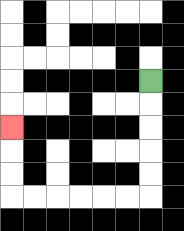{'start': '[6, 3]', 'end': '[0, 5]', 'path_directions': 'D,D,D,D,D,L,L,L,L,L,L,U,U,U', 'path_coordinates': '[[6, 3], [6, 4], [6, 5], [6, 6], [6, 7], [6, 8], [5, 8], [4, 8], [3, 8], [2, 8], [1, 8], [0, 8], [0, 7], [0, 6], [0, 5]]'}